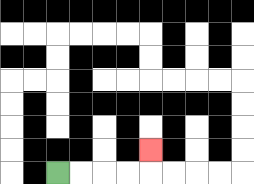{'start': '[2, 7]', 'end': '[6, 6]', 'path_directions': 'R,R,R,R,U', 'path_coordinates': '[[2, 7], [3, 7], [4, 7], [5, 7], [6, 7], [6, 6]]'}